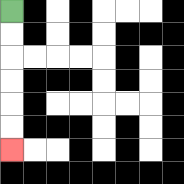{'start': '[0, 0]', 'end': '[0, 6]', 'path_directions': 'D,D,D,D,D,D', 'path_coordinates': '[[0, 0], [0, 1], [0, 2], [0, 3], [0, 4], [0, 5], [0, 6]]'}